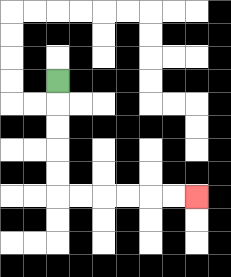{'start': '[2, 3]', 'end': '[8, 8]', 'path_directions': 'D,D,D,D,D,R,R,R,R,R,R', 'path_coordinates': '[[2, 3], [2, 4], [2, 5], [2, 6], [2, 7], [2, 8], [3, 8], [4, 8], [5, 8], [6, 8], [7, 8], [8, 8]]'}